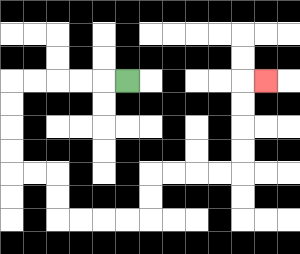{'start': '[5, 3]', 'end': '[11, 3]', 'path_directions': 'L,L,L,L,L,D,D,D,D,R,R,D,D,R,R,R,R,U,U,R,R,R,R,U,U,U,U,R', 'path_coordinates': '[[5, 3], [4, 3], [3, 3], [2, 3], [1, 3], [0, 3], [0, 4], [0, 5], [0, 6], [0, 7], [1, 7], [2, 7], [2, 8], [2, 9], [3, 9], [4, 9], [5, 9], [6, 9], [6, 8], [6, 7], [7, 7], [8, 7], [9, 7], [10, 7], [10, 6], [10, 5], [10, 4], [10, 3], [11, 3]]'}